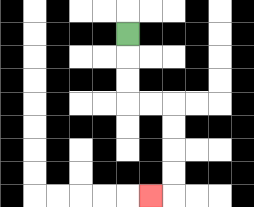{'start': '[5, 1]', 'end': '[6, 8]', 'path_directions': 'D,D,D,R,R,D,D,D,D,L', 'path_coordinates': '[[5, 1], [5, 2], [5, 3], [5, 4], [6, 4], [7, 4], [7, 5], [7, 6], [7, 7], [7, 8], [6, 8]]'}